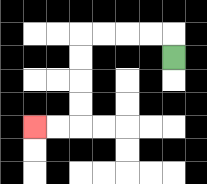{'start': '[7, 2]', 'end': '[1, 5]', 'path_directions': 'U,L,L,L,L,D,D,D,D,L,L', 'path_coordinates': '[[7, 2], [7, 1], [6, 1], [5, 1], [4, 1], [3, 1], [3, 2], [3, 3], [3, 4], [3, 5], [2, 5], [1, 5]]'}